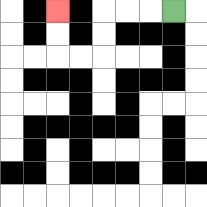{'start': '[7, 0]', 'end': '[2, 0]', 'path_directions': 'L,L,L,D,D,L,L,U,U', 'path_coordinates': '[[7, 0], [6, 0], [5, 0], [4, 0], [4, 1], [4, 2], [3, 2], [2, 2], [2, 1], [2, 0]]'}